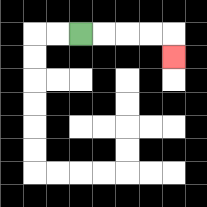{'start': '[3, 1]', 'end': '[7, 2]', 'path_directions': 'R,R,R,R,D', 'path_coordinates': '[[3, 1], [4, 1], [5, 1], [6, 1], [7, 1], [7, 2]]'}